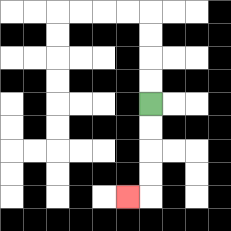{'start': '[6, 4]', 'end': '[5, 8]', 'path_directions': 'D,D,D,D,L', 'path_coordinates': '[[6, 4], [6, 5], [6, 6], [6, 7], [6, 8], [5, 8]]'}